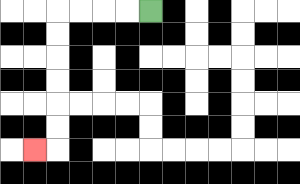{'start': '[6, 0]', 'end': '[1, 6]', 'path_directions': 'L,L,L,L,D,D,D,D,D,D,L', 'path_coordinates': '[[6, 0], [5, 0], [4, 0], [3, 0], [2, 0], [2, 1], [2, 2], [2, 3], [2, 4], [2, 5], [2, 6], [1, 6]]'}